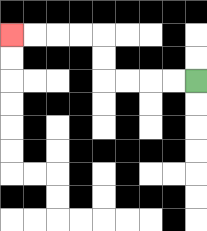{'start': '[8, 3]', 'end': '[0, 1]', 'path_directions': 'L,L,L,L,U,U,L,L,L,L', 'path_coordinates': '[[8, 3], [7, 3], [6, 3], [5, 3], [4, 3], [4, 2], [4, 1], [3, 1], [2, 1], [1, 1], [0, 1]]'}